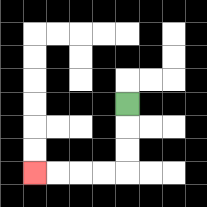{'start': '[5, 4]', 'end': '[1, 7]', 'path_directions': 'D,D,D,L,L,L,L', 'path_coordinates': '[[5, 4], [5, 5], [5, 6], [5, 7], [4, 7], [3, 7], [2, 7], [1, 7]]'}